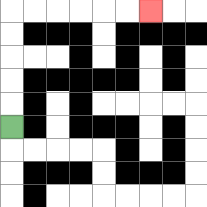{'start': '[0, 5]', 'end': '[6, 0]', 'path_directions': 'U,U,U,U,U,R,R,R,R,R,R', 'path_coordinates': '[[0, 5], [0, 4], [0, 3], [0, 2], [0, 1], [0, 0], [1, 0], [2, 0], [3, 0], [4, 0], [5, 0], [6, 0]]'}